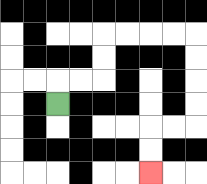{'start': '[2, 4]', 'end': '[6, 7]', 'path_directions': 'U,R,R,U,U,R,R,R,R,D,D,D,D,L,L,D,D', 'path_coordinates': '[[2, 4], [2, 3], [3, 3], [4, 3], [4, 2], [4, 1], [5, 1], [6, 1], [7, 1], [8, 1], [8, 2], [8, 3], [8, 4], [8, 5], [7, 5], [6, 5], [6, 6], [6, 7]]'}